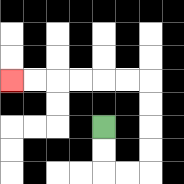{'start': '[4, 5]', 'end': '[0, 3]', 'path_directions': 'D,D,R,R,U,U,U,U,L,L,L,L,L,L', 'path_coordinates': '[[4, 5], [4, 6], [4, 7], [5, 7], [6, 7], [6, 6], [6, 5], [6, 4], [6, 3], [5, 3], [4, 3], [3, 3], [2, 3], [1, 3], [0, 3]]'}